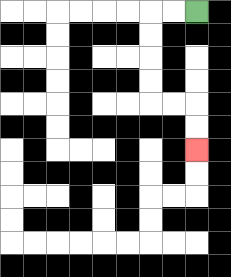{'start': '[8, 0]', 'end': '[8, 6]', 'path_directions': 'L,L,D,D,D,D,R,R,D,D', 'path_coordinates': '[[8, 0], [7, 0], [6, 0], [6, 1], [6, 2], [6, 3], [6, 4], [7, 4], [8, 4], [8, 5], [8, 6]]'}